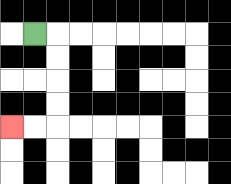{'start': '[1, 1]', 'end': '[0, 5]', 'path_directions': 'R,D,D,D,D,L,L', 'path_coordinates': '[[1, 1], [2, 1], [2, 2], [2, 3], [2, 4], [2, 5], [1, 5], [0, 5]]'}